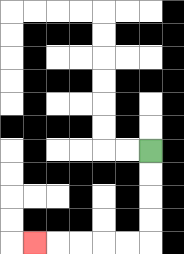{'start': '[6, 6]', 'end': '[1, 10]', 'path_directions': 'D,D,D,D,L,L,L,L,L', 'path_coordinates': '[[6, 6], [6, 7], [6, 8], [6, 9], [6, 10], [5, 10], [4, 10], [3, 10], [2, 10], [1, 10]]'}